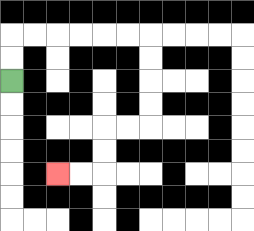{'start': '[0, 3]', 'end': '[2, 7]', 'path_directions': 'U,U,R,R,R,R,R,R,D,D,D,D,L,L,D,D,L,L', 'path_coordinates': '[[0, 3], [0, 2], [0, 1], [1, 1], [2, 1], [3, 1], [4, 1], [5, 1], [6, 1], [6, 2], [6, 3], [6, 4], [6, 5], [5, 5], [4, 5], [4, 6], [4, 7], [3, 7], [2, 7]]'}